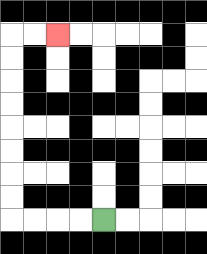{'start': '[4, 9]', 'end': '[2, 1]', 'path_directions': 'L,L,L,L,U,U,U,U,U,U,U,U,R,R', 'path_coordinates': '[[4, 9], [3, 9], [2, 9], [1, 9], [0, 9], [0, 8], [0, 7], [0, 6], [0, 5], [0, 4], [0, 3], [0, 2], [0, 1], [1, 1], [2, 1]]'}